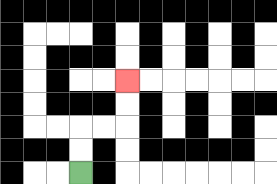{'start': '[3, 7]', 'end': '[5, 3]', 'path_directions': 'U,U,R,R,U,U', 'path_coordinates': '[[3, 7], [3, 6], [3, 5], [4, 5], [5, 5], [5, 4], [5, 3]]'}